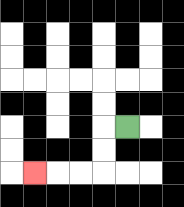{'start': '[5, 5]', 'end': '[1, 7]', 'path_directions': 'L,D,D,L,L,L', 'path_coordinates': '[[5, 5], [4, 5], [4, 6], [4, 7], [3, 7], [2, 7], [1, 7]]'}